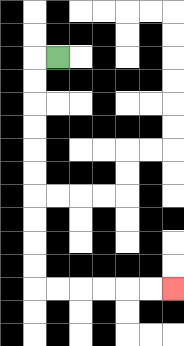{'start': '[2, 2]', 'end': '[7, 12]', 'path_directions': 'L,D,D,D,D,D,D,D,D,D,D,R,R,R,R,R,R', 'path_coordinates': '[[2, 2], [1, 2], [1, 3], [1, 4], [1, 5], [1, 6], [1, 7], [1, 8], [1, 9], [1, 10], [1, 11], [1, 12], [2, 12], [3, 12], [4, 12], [5, 12], [6, 12], [7, 12]]'}